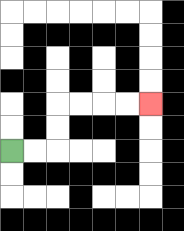{'start': '[0, 6]', 'end': '[6, 4]', 'path_directions': 'R,R,U,U,R,R,R,R', 'path_coordinates': '[[0, 6], [1, 6], [2, 6], [2, 5], [2, 4], [3, 4], [4, 4], [5, 4], [6, 4]]'}